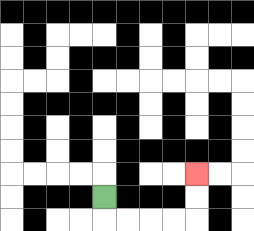{'start': '[4, 8]', 'end': '[8, 7]', 'path_directions': 'D,R,R,R,R,U,U', 'path_coordinates': '[[4, 8], [4, 9], [5, 9], [6, 9], [7, 9], [8, 9], [8, 8], [8, 7]]'}